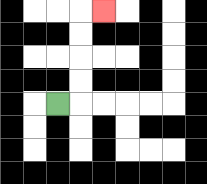{'start': '[2, 4]', 'end': '[4, 0]', 'path_directions': 'R,U,U,U,U,R', 'path_coordinates': '[[2, 4], [3, 4], [3, 3], [3, 2], [3, 1], [3, 0], [4, 0]]'}